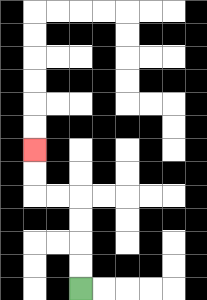{'start': '[3, 12]', 'end': '[1, 6]', 'path_directions': 'U,U,U,U,L,L,U,U', 'path_coordinates': '[[3, 12], [3, 11], [3, 10], [3, 9], [3, 8], [2, 8], [1, 8], [1, 7], [1, 6]]'}